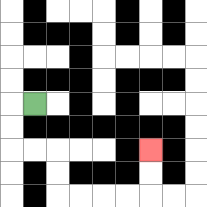{'start': '[1, 4]', 'end': '[6, 6]', 'path_directions': 'L,D,D,R,R,D,D,R,R,R,R,U,U', 'path_coordinates': '[[1, 4], [0, 4], [0, 5], [0, 6], [1, 6], [2, 6], [2, 7], [2, 8], [3, 8], [4, 8], [5, 8], [6, 8], [6, 7], [6, 6]]'}